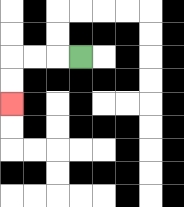{'start': '[3, 2]', 'end': '[0, 4]', 'path_directions': 'L,L,L,D,D', 'path_coordinates': '[[3, 2], [2, 2], [1, 2], [0, 2], [0, 3], [0, 4]]'}